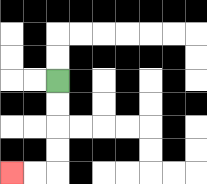{'start': '[2, 3]', 'end': '[0, 7]', 'path_directions': 'D,D,D,D,L,L', 'path_coordinates': '[[2, 3], [2, 4], [2, 5], [2, 6], [2, 7], [1, 7], [0, 7]]'}